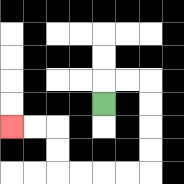{'start': '[4, 4]', 'end': '[0, 5]', 'path_directions': 'U,R,R,D,D,D,D,L,L,L,L,U,U,L,L', 'path_coordinates': '[[4, 4], [4, 3], [5, 3], [6, 3], [6, 4], [6, 5], [6, 6], [6, 7], [5, 7], [4, 7], [3, 7], [2, 7], [2, 6], [2, 5], [1, 5], [0, 5]]'}